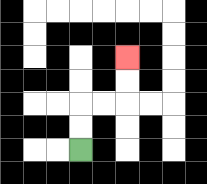{'start': '[3, 6]', 'end': '[5, 2]', 'path_directions': 'U,U,R,R,U,U', 'path_coordinates': '[[3, 6], [3, 5], [3, 4], [4, 4], [5, 4], [5, 3], [5, 2]]'}